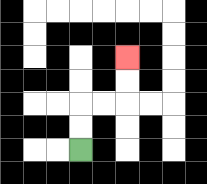{'start': '[3, 6]', 'end': '[5, 2]', 'path_directions': 'U,U,R,R,U,U', 'path_coordinates': '[[3, 6], [3, 5], [3, 4], [4, 4], [5, 4], [5, 3], [5, 2]]'}